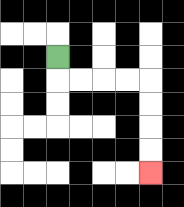{'start': '[2, 2]', 'end': '[6, 7]', 'path_directions': 'D,R,R,R,R,D,D,D,D', 'path_coordinates': '[[2, 2], [2, 3], [3, 3], [4, 3], [5, 3], [6, 3], [6, 4], [6, 5], [6, 6], [6, 7]]'}